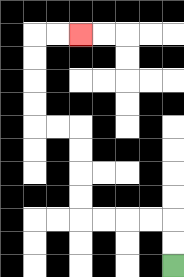{'start': '[7, 11]', 'end': '[3, 1]', 'path_directions': 'U,U,L,L,L,L,U,U,U,U,L,L,U,U,U,U,R,R', 'path_coordinates': '[[7, 11], [7, 10], [7, 9], [6, 9], [5, 9], [4, 9], [3, 9], [3, 8], [3, 7], [3, 6], [3, 5], [2, 5], [1, 5], [1, 4], [1, 3], [1, 2], [1, 1], [2, 1], [3, 1]]'}